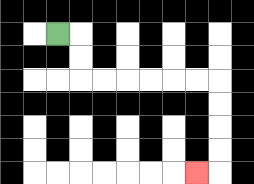{'start': '[2, 1]', 'end': '[8, 7]', 'path_directions': 'R,D,D,R,R,R,R,R,R,D,D,D,D,L', 'path_coordinates': '[[2, 1], [3, 1], [3, 2], [3, 3], [4, 3], [5, 3], [6, 3], [7, 3], [8, 3], [9, 3], [9, 4], [9, 5], [9, 6], [9, 7], [8, 7]]'}